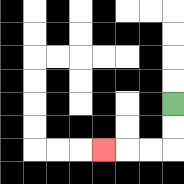{'start': '[7, 4]', 'end': '[4, 6]', 'path_directions': 'D,D,L,L,L', 'path_coordinates': '[[7, 4], [7, 5], [7, 6], [6, 6], [5, 6], [4, 6]]'}